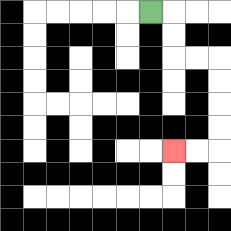{'start': '[6, 0]', 'end': '[7, 6]', 'path_directions': 'R,D,D,R,R,D,D,D,D,L,L', 'path_coordinates': '[[6, 0], [7, 0], [7, 1], [7, 2], [8, 2], [9, 2], [9, 3], [9, 4], [9, 5], [9, 6], [8, 6], [7, 6]]'}